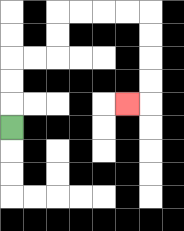{'start': '[0, 5]', 'end': '[5, 4]', 'path_directions': 'U,U,U,R,R,U,U,R,R,R,R,D,D,D,D,L', 'path_coordinates': '[[0, 5], [0, 4], [0, 3], [0, 2], [1, 2], [2, 2], [2, 1], [2, 0], [3, 0], [4, 0], [5, 0], [6, 0], [6, 1], [6, 2], [6, 3], [6, 4], [5, 4]]'}